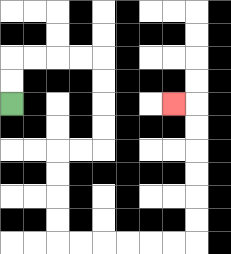{'start': '[0, 4]', 'end': '[7, 4]', 'path_directions': 'U,U,R,R,R,R,D,D,D,D,L,L,D,D,D,D,R,R,R,R,R,R,U,U,U,U,U,U,L', 'path_coordinates': '[[0, 4], [0, 3], [0, 2], [1, 2], [2, 2], [3, 2], [4, 2], [4, 3], [4, 4], [4, 5], [4, 6], [3, 6], [2, 6], [2, 7], [2, 8], [2, 9], [2, 10], [3, 10], [4, 10], [5, 10], [6, 10], [7, 10], [8, 10], [8, 9], [8, 8], [8, 7], [8, 6], [8, 5], [8, 4], [7, 4]]'}